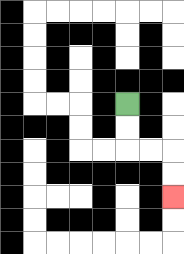{'start': '[5, 4]', 'end': '[7, 8]', 'path_directions': 'D,D,R,R,D,D', 'path_coordinates': '[[5, 4], [5, 5], [5, 6], [6, 6], [7, 6], [7, 7], [7, 8]]'}